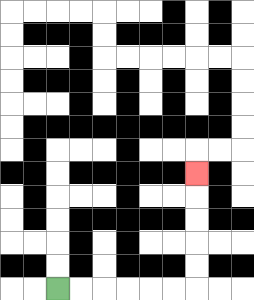{'start': '[2, 12]', 'end': '[8, 7]', 'path_directions': 'R,R,R,R,R,R,U,U,U,U,U', 'path_coordinates': '[[2, 12], [3, 12], [4, 12], [5, 12], [6, 12], [7, 12], [8, 12], [8, 11], [8, 10], [8, 9], [8, 8], [8, 7]]'}